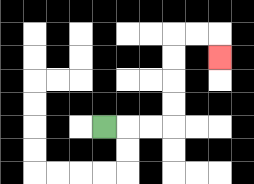{'start': '[4, 5]', 'end': '[9, 2]', 'path_directions': 'R,R,R,U,U,U,U,R,R,D', 'path_coordinates': '[[4, 5], [5, 5], [6, 5], [7, 5], [7, 4], [7, 3], [7, 2], [7, 1], [8, 1], [9, 1], [9, 2]]'}